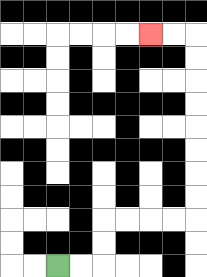{'start': '[2, 11]', 'end': '[6, 1]', 'path_directions': 'R,R,U,U,R,R,R,R,U,U,U,U,U,U,U,U,L,L', 'path_coordinates': '[[2, 11], [3, 11], [4, 11], [4, 10], [4, 9], [5, 9], [6, 9], [7, 9], [8, 9], [8, 8], [8, 7], [8, 6], [8, 5], [8, 4], [8, 3], [8, 2], [8, 1], [7, 1], [6, 1]]'}